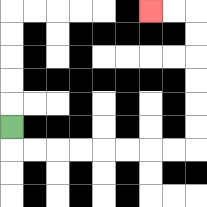{'start': '[0, 5]', 'end': '[6, 0]', 'path_directions': 'D,R,R,R,R,R,R,R,R,U,U,U,U,U,U,L,L', 'path_coordinates': '[[0, 5], [0, 6], [1, 6], [2, 6], [3, 6], [4, 6], [5, 6], [6, 6], [7, 6], [8, 6], [8, 5], [8, 4], [8, 3], [8, 2], [8, 1], [8, 0], [7, 0], [6, 0]]'}